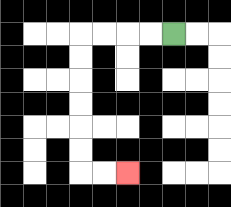{'start': '[7, 1]', 'end': '[5, 7]', 'path_directions': 'L,L,L,L,D,D,D,D,D,D,R,R', 'path_coordinates': '[[7, 1], [6, 1], [5, 1], [4, 1], [3, 1], [3, 2], [3, 3], [3, 4], [3, 5], [3, 6], [3, 7], [4, 7], [5, 7]]'}